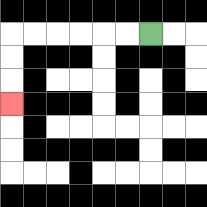{'start': '[6, 1]', 'end': '[0, 4]', 'path_directions': 'L,L,L,L,L,L,D,D,D', 'path_coordinates': '[[6, 1], [5, 1], [4, 1], [3, 1], [2, 1], [1, 1], [0, 1], [0, 2], [0, 3], [0, 4]]'}